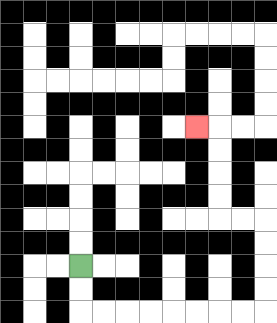{'start': '[3, 11]', 'end': '[8, 5]', 'path_directions': 'D,D,R,R,R,R,R,R,R,R,U,U,U,U,L,L,U,U,U,U,L', 'path_coordinates': '[[3, 11], [3, 12], [3, 13], [4, 13], [5, 13], [6, 13], [7, 13], [8, 13], [9, 13], [10, 13], [11, 13], [11, 12], [11, 11], [11, 10], [11, 9], [10, 9], [9, 9], [9, 8], [9, 7], [9, 6], [9, 5], [8, 5]]'}